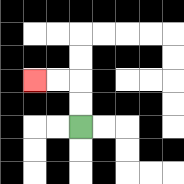{'start': '[3, 5]', 'end': '[1, 3]', 'path_directions': 'U,U,L,L', 'path_coordinates': '[[3, 5], [3, 4], [3, 3], [2, 3], [1, 3]]'}